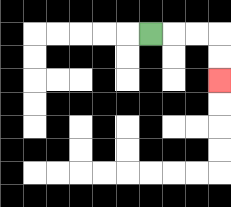{'start': '[6, 1]', 'end': '[9, 3]', 'path_directions': 'R,R,R,D,D', 'path_coordinates': '[[6, 1], [7, 1], [8, 1], [9, 1], [9, 2], [9, 3]]'}